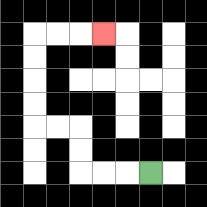{'start': '[6, 7]', 'end': '[4, 1]', 'path_directions': 'L,L,L,U,U,L,L,U,U,U,U,R,R,R', 'path_coordinates': '[[6, 7], [5, 7], [4, 7], [3, 7], [3, 6], [3, 5], [2, 5], [1, 5], [1, 4], [1, 3], [1, 2], [1, 1], [2, 1], [3, 1], [4, 1]]'}